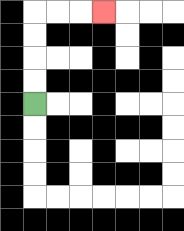{'start': '[1, 4]', 'end': '[4, 0]', 'path_directions': 'U,U,U,U,R,R,R', 'path_coordinates': '[[1, 4], [1, 3], [1, 2], [1, 1], [1, 0], [2, 0], [3, 0], [4, 0]]'}